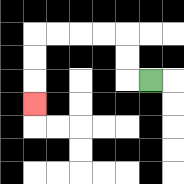{'start': '[6, 3]', 'end': '[1, 4]', 'path_directions': 'L,U,U,L,L,L,L,D,D,D', 'path_coordinates': '[[6, 3], [5, 3], [5, 2], [5, 1], [4, 1], [3, 1], [2, 1], [1, 1], [1, 2], [1, 3], [1, 4]]'}